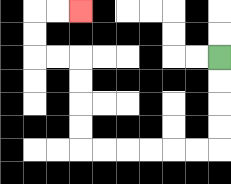{'start': '[9, 2]', 'end': '[3, 0]', 'path_directions': 'D,D,D,D,L,L,L,L,L,L,U,U,U,U,L,L,U,U,R,R', 'path_coordinates': '[[9, 2], [9, 3], [9, 4], [9, 5], [9, 6], [8, 6], [7, 6], [6, 6], [5, 6], [4, 6], [3, 6], [3, 5], [3, 4], [3, 3], [3, 2], [2, 2], [1, 2], [1, 1], [1, 0], [2, 0], [3, 0]]'}